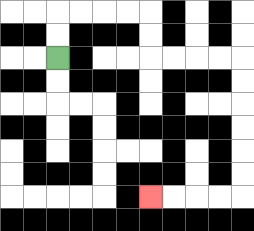{'start': '[2, 2]', 'end': '[6, 8]', 'path_directions': 'U,U,R,R,R,R,D,D,R,R,R,R,D,D,D,D,D,D,L,L,L,L', 'path_coordinates': '[[2, 2], [2, 1], [2, 0], [3, 0], [4, 0], [5, 0], [6, 0], [6, 1], [6, 2], [7, 2], [8, 2], [9, 2], [10, 2], [10, 3], [10, 4], [10, 5], [10, 6], [10, 7], [10, 8], [9, 8], [8, 8], [7, 8], [6, 8]]'}